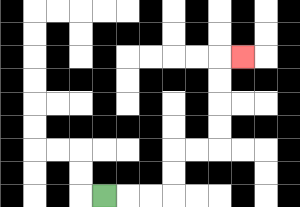{'start': '[4, 8]', 'end': '[10, 2]', 'path_directions': 'R,R,R,U,U,R,R,U,U,U,U,R', 'path_coordinates': '[[4, 8], [5, 8], [6, 8], [7, 8], [7, 7], [7, 6], [8, 6], [9, 6], [9, 5], [9, 4], [9, 3], [9, 2], [10, 2]]'}